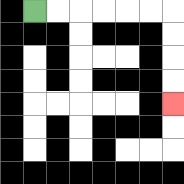{'start': '[1, 0]', 'end': '[7, 4]', 'path_directions': 'R,R,R,R,R,R,D,D,D,D', 'path_coordinates': '[[1, 0], [2, 0], [3, 0], [4, 0], [5, 0], [6, 0], [7, 0], [7, 1], [7, 2], [7, 3], [7, 4]]'}